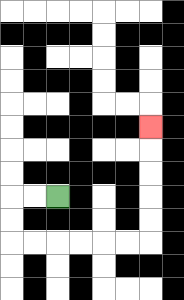{'start': '[2, 8]', 'end': '[6, 5]', 'path_directions': 'L,L,D,D,R,R,R,R,R,R,U,U,U,U,U', 'path_coordinates': '[[2, 8], [1, 8], [0, 8], [0, 9], [0, 10], [1, 10], [2, 10], [3, 10], [4, 10], [5, 10], [6, 10], [6, 9], [6, 8], [6, 7], [6, 6], [6, 5]]'}